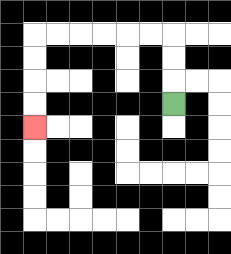{'start': '[7, 4]', 'end': '[1, 5]', 'path_directions': 'U,U,U,L,L,L,L,L,L,D,D,D,D', 'path_coordinates': '[[7, 4], [7, 3], [7, 2], [7, 1], [6, 1], [5, 1], [4, 1], [3, 1], [2, 1], [1, 1], [1, 2], [1, 3], [1, 4], [1, 5]]'}